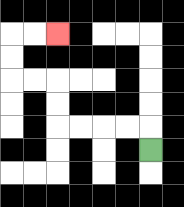{'start': '[6, 6]', 'end': '[2, 1]', 'path_directions': 'U,L,L,L,L,U,U,L,L,U,U,R,R', 'path_coordinates': '[[6, 6], [6, 5], [5, 5], [4, 5], [3, 5], [2, 5], [2, 4], [2, 3], [1, 3], [0, 3], [0, 2], [0, 1], [1, 1], [2, 1]]'}